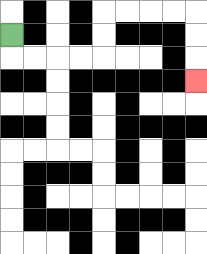{'start': '[0, 1]', 'end': '[8, 3]', 'path_directions': 'D,R,R,R,R,U,U,R,R,R,R,D,D,D', 'path_coordinates': '[[0, 1], [0, 2], [1, 2], [2, 2], [3, 2], [4, 2], [4, 1], [4, 0], [5, 0], [6, 0], [7, 0], [8, 0], [8, 1], [8, 2], [8, 3]]'}